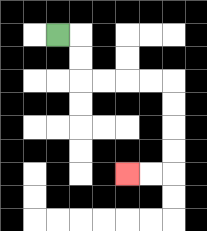{'start': '[2, 1]', 'end': '[5, 7]', 'path_directions': 'R,D,D,R,R,R,R,D,D,D,D,L,L', 'path_coordinates': '[[2, 1], [3, 1], [3, 2], [3, 3], [4, 3], [5, 3], [6, 3], [7, 3], [7, 4], [7, 5], [7, 6], [7, 7], [6, 7], [5, 7]]'}